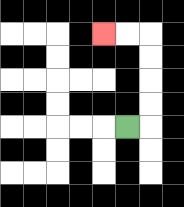{'start': '[5, 5]', 'end': '[4, 1]', 'path_directions': 'R,U,U,U,U,L,L', 'path_coordinates': '[[5, 5], [6, 5], [6, 4], [6, 3], [6, 2], [6, 1], [5, 1], [4, 1]]'}